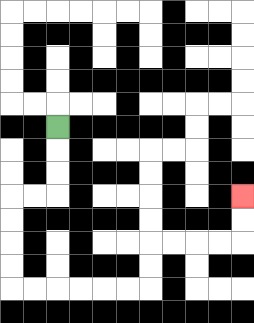{'start': '[2, 5]', 'end': '[10, 8]', 'path_directions': 'D,D,D,L,L,D,D,D,D,R,R,R,R,R,R,U,U,R,R,R,R,U,U', 'path_coordinates': '[[2, 5], [2, 6], [2, 7], [2, 8], [1, 8], [0, 8], [0, 9], [0, 10], [0, 11], [0, 12], [1, 12], [2, 12], [3, 12], [4, 12], [5, 12], [6, 12], [6, 11], [6, 10], [7, 10], [8, 10], [9, 10], [10, 10], [10, 9], [10, 8]]'}